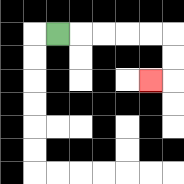{'start': '[2, 1]', 'end': '[6, 3]', 'path_directions': 'R,R,R,R,R,D,D,L', 'path_coordinates': '[[2, 1], [3, 1], [4, 1], [5, 1], [6, 1], [7, 1], [7, 2], [7, 3], [6, 3]]'}